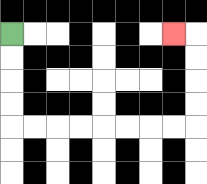{'start': '[0, 1]', 'end': '[7, 1]', 'path_directions': 'D,D,D,D,R,R,R,R,R,R,R,R,U,U,U,U,L', 'path_coordinates': '[[0, 1], [0, 2], [0, 3], [0, 4], [0, 5], [1, 5], [2, 5], [3, 5], [4, 5], [5, 5], [6, 5], [7, 5], [8, 5], [8, 4], [8, 3], [8, 2], [8, 1], [7, 1]]'}